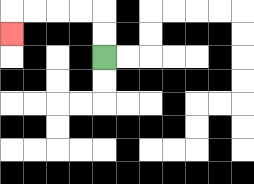{'start': '[4, 2]', 'end': '[0, 1]', 'path_directions': 'U,U,L,L,L,L,D', 'path_coordinates': '[[4, 2], [4, 1], [4, 0], [3, 0], [2, 0], [1, 0], [0, 0], [0, 1]]'}